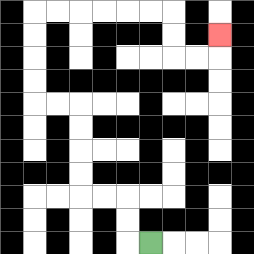{'start': '[6, 10]', 'end': '[9, 1]', 'path_directions': 'L,U,U,L,L,U,U,U,U,L,L,U,U,U,U,R,R,R,R,R,R,D,D,R,R,U', 'path_coordinates': '[[6, 10], [5, 10], [5, 9], [5, 8], [4, 8], [3, 8], [3, 7], [3, 6], [3, 5], [3, 4], [2, 4], [1, 4], [1, 3], [1, 2], [1, 1], [1, 0], [2, 0], [3, 0], [4, 0], [5, 0], [6, 0], [7, 0], [7, 1], [7, 2], [8, 2], [9, 2], [9, 1]]'}